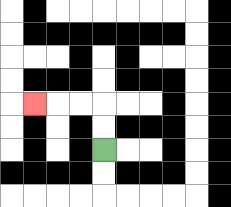{'start': '[4, 6]', 'end': '[1, 4]', 'path_directions': 'U,U,L,L,L', 'path_coordinates': '[[4, 6], [4, 5], [4, 4], [3, 4], [2, 4], [1, 4]]'}